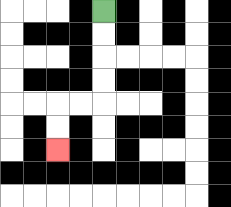{'start': '[4, 0]', 'end': '[2, 6]', 'path_directions': 'D,D,D,D,L,L,D,D', 'path_coordinates': '[[4, 0], [4, 1], [4, 2], [4, 3], [4, 4], [3, 4], [2, 4], [2, 5], [2, 6]]'}